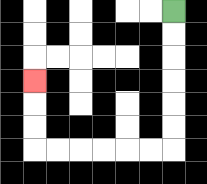{'start': '[7, 0]', 'end': '[1, 3]', 'path_directions': 'D,D,D,D,D,D,L,L,L,L,L,L,U,U,U', 'path_coordinates': '[[7, 0], [7, 1], [7, 2], [7, 3], [7, 4], [7, 5], [7, 6], [6, 6], [5, 6], [4, 6], [3, 6], [2, 6], [1, 6], [1, 5], [1, 4], [1, 3]]'}